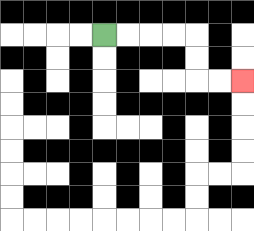{'start': '[4, 1]', 'end': '[10, 3]', 'path_directions': 'R,R,R,R,D,D,R,R', 'path_coordinates': '[[4, 1], [5, 1], [6, 1], [7, 1], [8, 1], [8, 2], [8, 3], [9, 3], [10, 3]]'}